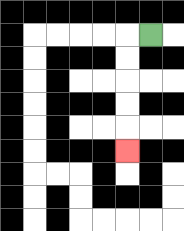{'start': '[6, 1]', 'end': '[5, 6]', 'path_directions': 'L,D,D,D,D,D', 'path_coordinates': '[[6, 1], [5, 1], [5, 2], [5, 3], [5, 4], [5, 5], [5, 6]]'}